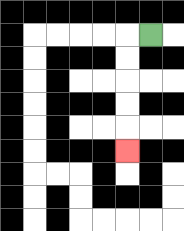{'start': '[6, 1]', 'end': '[5, 6]', 'path_directions': 'L,D,D,D,D,D', 'path_coordinates': '[[6, 1], [5, 1], [5, 2], [5, 3], [5, 4], [5, 5], [5, 6]]'}